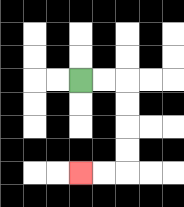{'start': '[3, 3]', 'end': '[3, 7]', 'path_directions': 'R,R,D,D,D,D,L,L', 'path_coordinates': '[[3, 3], [4, 3], [5, 3], [5, 4], [5, 5], [5, 6], [5, 7], [4, 7], [3, 7]]'}